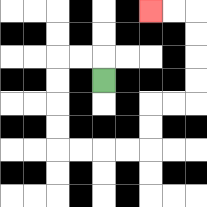{'start': '[4, 3]', 'end': '[6, 0]', 'path_directions': 'U,L,L,D,D,D,D,R,R,R,R,U,U,R,R,U,U,U,U,L,L', 'path_coordinates': '[[4, 3], [4, 2], [3, 2], [2, 2], [2, 3], [2, 4], [2, 5], [2, 6], [3, 6], [4, 6], [5, 6], [6, 6], [6, 5], [6, 4], [7, 4], [8, 4], [8, 3], [8, 2], [8, 1], [8, 0], [7, 0], [6, 0]]'}